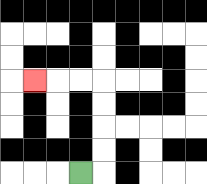{'start': '[3, 7]', 'end': '[1, 3]', 'path_directions': 'R,U,U,U,U,L,L,L', 'path_coordinates': '[[3, 7], [4, 7], [4, 6], [4, 5], [4, 4], [4, 3], [3, 3], [2, 3], [1, 3]]'}